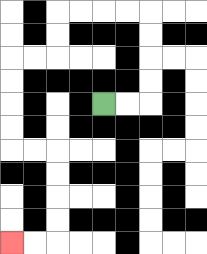{'start': '[4, 4]', 'end': '[0, 10]', 'path_directions': 'R,R,U,U,U,U,L,L,L,L,D,D,L,L,D,D,D,D,R,R,D,D,D,D,L,L', 'path_coordinates': '[[4, 4], [5, 4], [6, 4], [6, 3], [6, 2], [6, 1], [6, 0], [5, 0], [4, 0], [3, 0], [2, 0], [2, 1], [2, 2], [1, 2], [0, 2], [0, 3], [0, 4], [0, 5], [0, 6], [1, 6], [2, 6], [2, 7], [2, 8], [2, 9], [2, 10], [1, 10], [0, 10]]'}